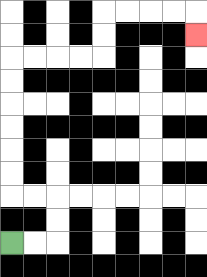{'start': '[0, 10]', 'end': '[8, 1]', 'path_directions': 'R,R,U,U,L,L,U,U,U,U,U,U,R,R,R,R,U,U,R,R,R,R,D', 'path_coordinates': '[[0, 10], [1, 10], [2, 10], [2, 9], [2, 8], [1, 8], [0, 8], [0, 7], [0, 6], [0, 5], [0, 4], [0, 3], [0, 2], [1, 2], [2, 2], [3, 2], [4, 2], [4, 1], [4, 0], [5, 0], [6, 0], [7, 0], [8, 0], [8, 1]]'}